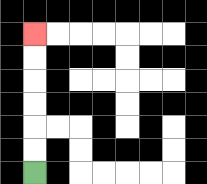{'start': '[1, 7]', 'end': '[1, 1]', 'path_directions': 'U,U,U,U,U,U', 'path_coordinates': '[[1, 7], [1, 6], [1, 5], [1, 4], [1, 3], [1, 2], [1, 1]]'}